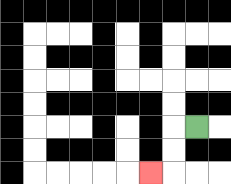{'start': '[8, 5]', 'end': '[6, 7]', 'path_directions': 'L,D,D,L', 'path_coordinates': '[[8, 5], [7, 5], [7, 6], [7, 7], [6, 7]]'}